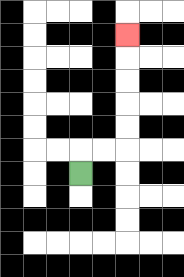{'start': '[3, 7]', 'end': '[5, 1]', 'path_directions': 'U,R,R,U,U,U,U,U', 'path_coordinates': '[[3, 7], [3, 6], [4, 6], [5, 6], [5, 5], [5, 4], [5, 3], [5, 2], [5, 1]]'}